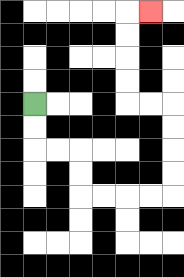{'start': '[1, 4]', 'end': '[6, 0]', 'path_directions': 'D,D,R,R,D,D,R,R,R,R,U,U,U,U,L,L,U,U,U,U,R', 'path_coordinates': '[[1, 4], [1, 5], [1, 6], [2, 6], [3, 6], [3, 7], [3, 8], [4, 8], [5, 8], [6, 8], [7, 8], [7, 7], [7, 6], [7, 5], [7, 4], [6, 4], [5, 4], [5, 3], [5, 2], [5, 1], [5, 0], [6, 0]]'}